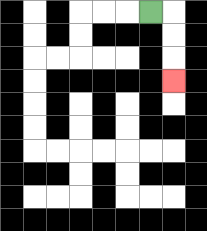{'start': '[6, 0]', 'end': '[7, 3]', 'path_directions': 'R,D,D,D', 'path_coordinates': '[[6, 0], [7, 0], [7, 1], [7, 2], [7, 3]]'}